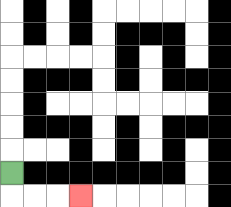{'start': '[0, 7]', 'end': '[3, 8]', 'path_directions': 'D,R,R,R', 'path_coordinates': '[[0, 7], [0, 8], [1, 8], [2, 8], [3, 8]]'}